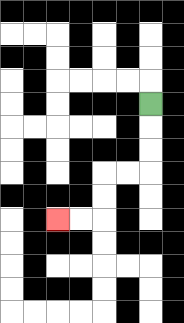{'start': '[6, 4]', 'end': '[2, 9]', 'path_directions': 'D,D,D,L,L,D,D,L,L', 'path_coordinates': '[[6, 4], [6, 5], [6, 6], [6, 7], [5, 7], [4, 7], [4, 8], [4, 9], [3, 9], [2, 9]]'}